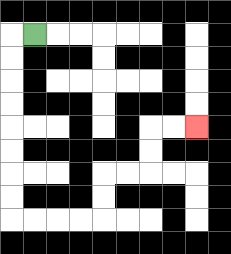{'start': '[1, 1]', 'end': '[8, 5]', 'path_directions': 'L,D,D,D,D,D,D,D,D,R,R,R,R,U,U,R,R,U,U,R,R', 'path_coordinates': '[[1, 1], [0, 1], [0, 2], [0, 3], [0, 4], [0, 5], [0, 6], [0, 7], [0, 8], [0, 9], [1, 9], [2, 9], [3, 9], [4, 9], [4, 8], [4, 7], [5, 7], [6, 7], [6, 6], [6, 5], [7, 5], [8, 5]]'}